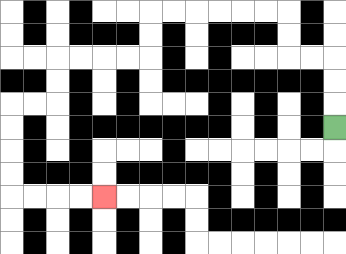{'start': '[14, 5]', 'end': '[4, 8]', 'path_directions': 'U,U,U,L,L,U,U,L,L,L,L,L,L,D,D,L,L,L,L,D,D,L,L,D,D,D,D,R,R,R,R', 'path_coordinates': '[[14, 5], [14, 4], [14, 3], [14, 2], [13, 2], [12, 2], [12, 1], [12, 0], [11, 0], [10, 0], [9, 0], [8, 0], [7, 0], [6, 0], [6, 1], [6, 2], [5, 2], [4, 2], [3, 2], [2, 2], [2, 3], [2, 4], [1, 4], [0, 4], [0, 5], [0, 6], [0, 7], [0, 8], [1, 8], [2, 8], [3, 8], [4, 8]]'}